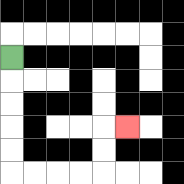{'start': '[0, 2]', 'end': '[5, 5]', 'path_directions': 'D,D,D,D,D,R,R,R,R,U,U,R', 'path_coordinates': '[[0, 2], [0, 3], [0, 4], [0, 5], [0, 6], [0, 7], [1, 7], [2, 7], [3, 7], [4, 7], [4, 6], [4, 5], [5, 5]]'}